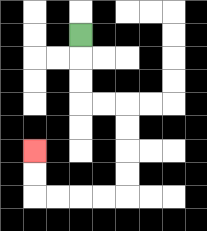{'start': '[3, 1]', 'end': '[1, 6]', 'path_directions': 'D,D,D,R,R,D,D,D,D,L,L,L,L,U,U', 'path_coordinates': '[[3, 1], [3, 2], [3, 3], [3, 4], [4, 4], [5, 4], [5, 5], [5, 6], [5, 7], [5, 8], [4, 8], [3, 8], [2, 8], [1, 8], [1, 7], [1, 6]]'}